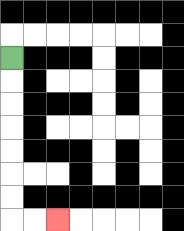{'start': '[0, 2]', 'end': '[2, 9]', 'path_directions': 'D,D,D,D,D,D,D,R,R', 'path_coordinates': '[[0, 2], [0, 3], [0, 4], [0, 5], [0, 6], [0, 7], [0, 8], [0, 9], [1, 9], [2, 9]]'}